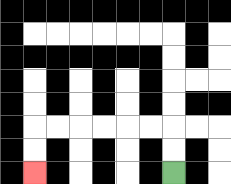{'start': '[7, 7]', 'end': '[1, 7]', 'path_directions': 'U,U,L,L,L,L,L,L,D,D', 'path_coordinates': '[[7, 7], [7, 6], [7, 5], [6, 5], [5, 5], [4, 5], [3, 5], [2, 5], [1, 5], [1, 6], [1, 7]]'}